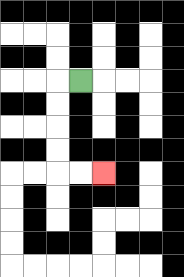{'start': '[3, 3]', 'end': '[4, 7]', 'path_directions': 'L,D,D,D,D,R,R', 'path_coordinates': '[[3, 3], [2, 3], [2, 4], [2, 5], [2, 6], [2, 7], [3, 7], [4, 7]]'}